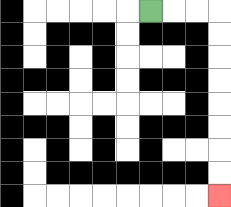{'start': '[6, 0]', 'end': '[9, 8]', 'path_directions': 'R,R,R,D,D,D,D,D,D,D,D', 'path_coordinates': '[[6, 0], [7, 0], [8, 0], [9, 0], [9, 1], [9, 2], [9, 3], [9, 4], [9, 5], [9, 6], [9, 7], [9, 8]]'}